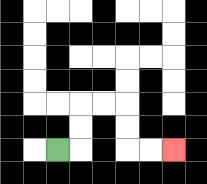{'start': '[2, 6]', 'end': '[7, 6]', 'path_directions': 'R,U,U,R,R,D,D,R,R', 'path_coordinates': '[[2, 6], [3, 6], [3, 5], [3, 4], [4, 4], [5, 4], [5, 5], [5, 6], [6, 6], [7, 6]]'}